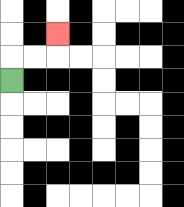{'start': '[0, 3]', 'end': '[2, 1]', 'path_directions': 'U,R,R,U', 'path_coordinates': '[[0, 3], [0, 2], [1, 2], [2, 2], [2, 1]]'}